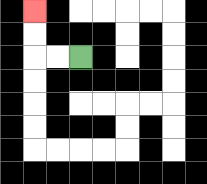{'start': '[3, 2]', 'end': '[1, 0]', 'path_directions': 'L,L,U,U', 'path_coordinates': '[[3, 2], [2, 2], [1, 2], [1, 1], [1, 0]]'}